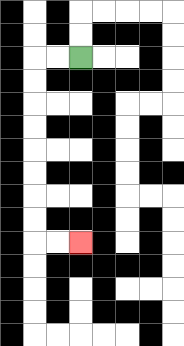{'start': '[3, 2]', 'end': '[3, 10]', 'path_directions': 'L,L,D,D,D,D,D,D,D,D,R,R', 'path_coordinates': '[[3, 2], [2, 2], [1, 2], [1, 3], [1, 4], [1, 5], [1, 6], [1, 7], [1, 8], [1, 9], [1, 10], [2, 10], [3, 10]]'}